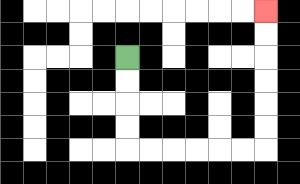{'start': '[5, 2]', 'end': '[11, 0]', 'path_directions': 'D,D,D,D,R,R,R,R,R,R,U,U,U,U,U,U', 'path_coordinates': '[[5, 2], [5, 3], [5, 4], [5, 5], [5, 6], [6, 6], [7, 6], [8, 6], [9, 6], [10, 6], [11, 6], [11, 5], [11, 4], [11, 3], [11, 2], [11, 1], [11, 0]]'}